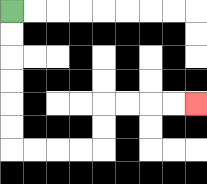{'start': '[0, 0]', 'end': '[8, 4]', 'path_directions': 'D,D,D,D,D,D,R,R,R,R,U,U,R,R,R,R', 'path_coordinates': '[[0, 0], [0, 1], [0, 2], [0, 3], [0, 4], [0, 5], [0, 6], [1, 6], [2, 6], [3, 6], [4, 6], [4, 5], [4, 4], [5, 4], [6, 4], [7, 4], [8, 4]]'}